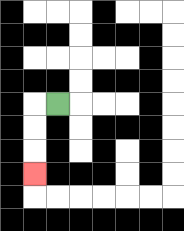{'start': '[2, 4]', 'end': '[1, 7]', 'path_directions': 'L,D,D,D', 'path_coordinates': '[[2, 4], [1, 4], [1, 5], [1, 6], [1, 7]]'}